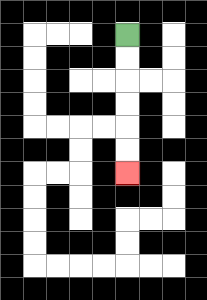{'start': '[5, 1]', 'end': '[5, 7]', 'path_directions': 'D,D,D,D,D,D', 'path_coordinates': '[[5, 1], [5, 2], [5, 3], [5, 4], [5, 5], [5, 6], [5, 7]]'}